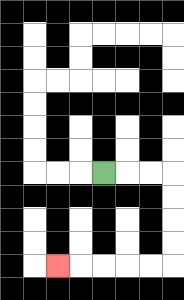{'start': '[4, 7]', 'end': '[2, 11]', 'path_directions': 'R,R,R,D,D,D,D,L,L,L,L,L', 'path_coordinates': '[[4, 7], [5, 7], [6, 7], [7, 7], [7, 8], [7, 9], [7, 10], [7, 11], [6, 11], [5, 11], [4, 11], [3, 11], [2, 11]]'}